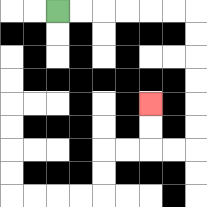{'start': '[2, 0]', 'end': '[6, 4]', 'path_directions': 'R,R,R,R,R,R,D,D,D,D,D,D,L,L,U,U', 'path_coordinates': '[[2, 0], [3, 0], [4, 0], [5, 0], [6, 0], [7, 0], [8, 0], [8, 1], [8, 2], [8, 3], [8, 4], [8, 5], [8, 6], [7, 6], [6, 6], [6, 5], [6, 4]]'}